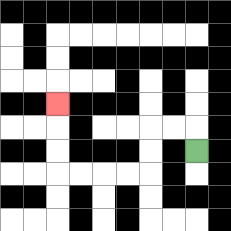{'start': '[8, 6]', 'end': '[2, 4]', 'path_directions': 'U,L,L,D,D,L,L,L,L,U,U,U', 'path_coordinates': '[[8, 6], [8, 5], [7, 5], [6, 5], [6, 6], [6, 7], [5, 7], [4, 7], [3, 7], [2, 7], [2, 6], [2, 5], [2, 4]]'}